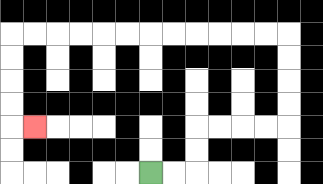{'start': '[6, 7]', 'end': '[1, 5]', 'path_directions': 'R,R,U,U,R,R,R,R,U,U,U,U,L,L,L,L,L,L,L,L,L,L,L,L,D,D,D,D,R', 'path_coordinates': '[[6, 7], [7, 7], [8, 7], [8, 6], [8, 5], [9, 5], [10, 5], [11, 5], [12, 5], [12, 4], [12, 3], [12, 2], [12, 1], [11, 1], [10, 1], [9, 1], [8, 1], [7, 1], [6, 1], [5, 1], [4, 1], [3, 1], [2, 1], [1, 1], [0, 1], [0, 2], [0, 3], [0, 4], [0, 5], [1, 5]]'}